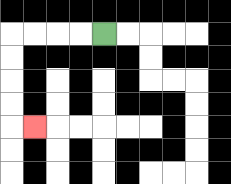{'start': '[4, 1]', 'end': '[1, 5]', 'path_directions': 'L,L,L,L,D,D,D,D,R', 'path_coordinates': '[[4, 1], [3, 1], [2, 1], [1, 1], [0, 1], [0, 2], [0, 3], [0, 4], [0, 5], [1, 5]]'}